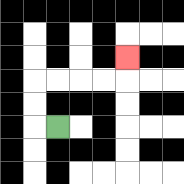{'start': '[2, 5]', 'end': '[5, 2]', 'path_directions': 'L,U,U,R,R,R,R,U', 'path_coordinates': '[[2, 5], [1, 5], [1, 4], [1, 3], [2, 3], [3, 3], [4, 3], [5, 3], [5, 2]]'}